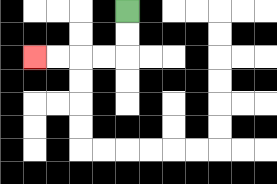{'start': '[5, 0]', 'end': '[1, 2]', 'path_directions': 'D,D,L,L,L,L', 'path_coordinates': '[[5, 0], [5, 1], [5, 2], [4, 2], [3, 2], [2, 2], [1, 2]]'}